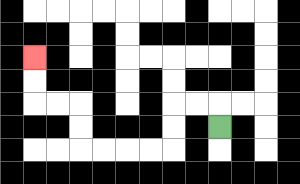{'start': '[9, 5]', 'end': '[1, 2]', 'path_directions': 'U,L,L,D,D,L,L,L,L,U,U,L,L,U,U', 'path_coordinates': '[[9, 5], [9, 4], [8, 4], [7, 4], [7, 5], [7, 6], [6, 6], [5, 6], [4, 6], [3, 6], [3, 5], [3, 4], [2, 4], [1, 4], [1, 3], [1, 2]]'}